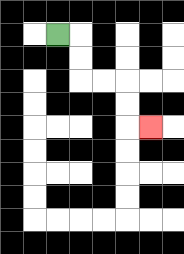{'start': '[2, 1]', 'end': '[6, 5]', 'path_directions': 'R,D,D,R,R,D,D,R', 'path_coordinates': '[[2, 1], [3, 1], [3, 2], [3, 3], [4, 3], [5, 3], [5, 4], [5, 5], [6, 5]]'}